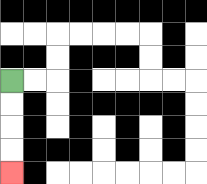{'start': '[0, 3]', 'end': '[0, 7]', 'path_directions': 'D,D,D,D', 'path_coordinates': '[[0, 3], [0, 4], [0, 5], [0, 6], [0, 7]]'}